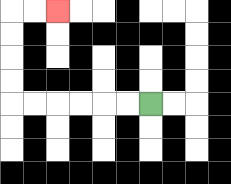{'start': '[6, 4]', 'end': '[2, 0]', 'path_directions': 'L,L,L,L,L,L,U,U,U,U,R,R', 'path_coordinates': '[[6, 4], [5, 4], [4, 4], [3, 4], [2, 4], [1, 4], [0, 4], [0, 3], [0, 2], [0, 1], [0, 0], [1, 0], [2, 0]]'}